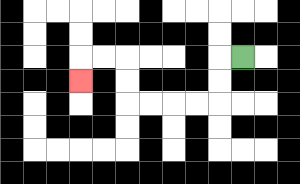{'start': '[10, 2]', 'end': '[3, 3]', 'path_directions': 'L,D,D,L,L,L,L,U,U,L,L,D', 'path_coordinates': '[[10, 2], [9, 2], [9, 3], [9, 4], [8, 4], [7, 4], [6, 4], [5, 4], [5, 3], [5, 2], [4, 2], [3, 2], [3, 3]]'}